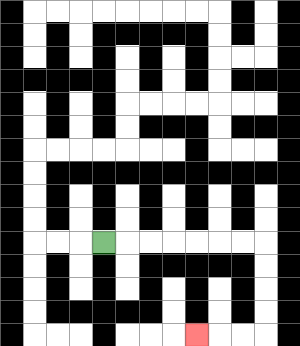{'start': '[4, 10]', 'end': '[8, 14]', 'path_directions': 'R,R,R,R,R,R,R,D,D,D,D,L,L,L', 'path_coordinates': '[[4, 10], [5, 10], [6, 10], [7, 10], [8, 10], [9, 10], [10, 10], [11, 10], [11, 11], [11, 12], [11, 13], [11, 14], [10, 14], [9, 14], [8, 14]]'}